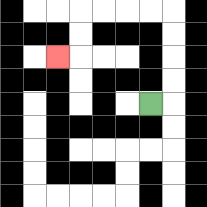{'start': '[6, 4]', 'end': '[2, 2]', 'path_directions': 'R,U,U,U,U,L,L,L,L,D,D,L', 'path_coordinates': '[[6, 4], [7, 4], [7, 3], [7, 2], [7, 1], [7, 0], [6, 0], [5, 0], [4, 0], [3, 0], [3, 1], [3, 2], [2, 2]]'}